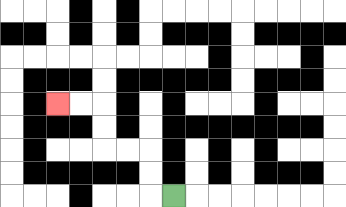{'start': '[7, 8]', 'end': '[2, 4]', 'path_directions': 'L,U,U,L,L,U,U,L,L', 'path_coordinates': '[[7, 8], [6, 8], [6, 7], [6, 6], [5, 6], [4, 6], [4, 5], [4, 4], [3, 4], [2, 4]]'}